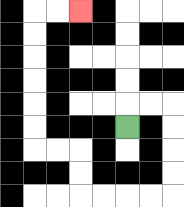{'start': '[5, 5]', 'end': '[3, 0]', 'path_directions': 'U,R,R,D,D,D,D,L,L,L,L,U,U,L,L,U,U,U,U,U,U,R,R', 'path_coordinates': '[[5, 5], [5, 4], [6, 4], [7, 4], [7, 5], [7, 6], [7, 7], [7, 8], [6, 8], [5, 8], [4, 8], [3, 8], [3, 7], [3, 6], [2, 6], [1, 6], [1, 5], [1, 4], [1, 3], [1, 2], [1, 1], [1, 0], [2, 0], [3, 0]]'}